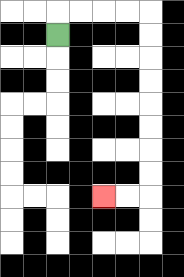{'start': '[2, 1]', 'end': '[4, 8]', 'path_directions': 'U,R,R,R,R,D,D,D,D,D,D,D,D,L,L', 'path_coordinates': '[[2, 1], [2, 0], [3, 0], [4, 0], [5, 0], [6, 0], [6, 1], [6, 2], [6, 3], [6, 4], [6, 5], [6, 6], [6, 7], [6, 8], [5, 8], [4, 8]]'}